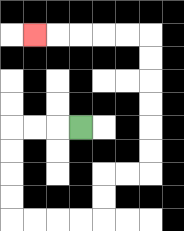{'start': '[3, 5]', 'end': '[1, 1]', 'path_directions': 'L,L,L,D,D,D,D,R,R,R,R,U,U,R,R,U,U,U,U,U,U,L,L,L,L,L', 'path_coordinates': '[[3, 5], [2, 5], [1, 5], [0, 5], [0, 6], [0, 7], [0, 8], [0, 9], [1, 9], [2, 9], [3, 9], [4, 9], [4, 8], [4, 7], [5, 7], [6, 7], [6, 6], [6, 5], [6, 4], [6, 3], [6, 2], [6, 1], [5, 1], [4, 1], [3, 1], [2, 1], [1, 1]]'}